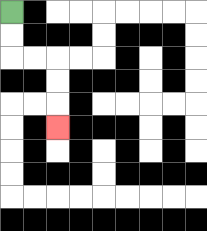{'start': '[0, 0]', 'end': '[2, 5]', 'path_directions': 'D,D,R,R,D,D,D', 'path_coordinates': '[[0, 0], [0, 1], [0, 2], [1, 2], [2, 2], [2, 3], [2, 4], [2, 5]]'}